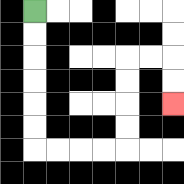{'start': '[1, 0]', 'end': '[7, 4]', 'path_directions': 'D,D,D,D,D,D,R,R,R,R,U,U,U,U,R,R,D,D', 'path_coordinates': '[[1, 0], [1, 1], [1, 2], [1, 3], [1, 4], [1, 5], [1, 6], [2, 6], [3, 6], [4, 6], [5, 6], [5, 5], [5, 4], [5, 3], [5, 2], [6, 2], [7, 2], [7, 3], [7, 4]]'}